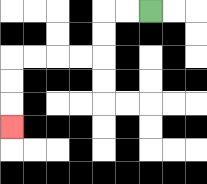{'start': '[6, 0]', 'end': '[0, 5]', 'path_directions': 'L,L,D,D,L,L,L,L,D,D,D', 'path_coordinates': '[[6, 0], [5, 0], [4, 0], [4, 1], [4, 2], [3, 2], [2, 2], [1, 2], [0, 2], [0, 3], [0, 4], [0, 5]]'}